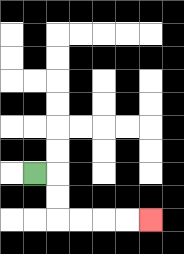{'start': '[1, 7]', 'end': '[6, 9]', 'path_directions': 'R,D,D,R,R,R,R', 'path_coordinates': '[[1, 7], [2, 7], [2, 8], [2, 9], [3, 9], [4, 9], [5, 9], [6, 9]]'}